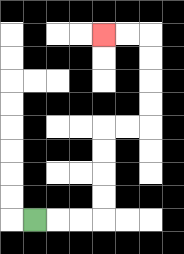{'start': '[1, 9]', 'end': '[4, 1]', 'path_directions': 'R,R,R,U,U,U,U,R,R,U,U,U,U,L,L', 'path_coordinates': '[[1, 9], [2, 9], [3, 9], [4, 9], [4, 8], [4, 7], [4, 6], [4, 5], [5, 5], [6, 5], [6, 4], [6, 3], [6, 2], [6, 1], [5, 1], [4, 1]]'}